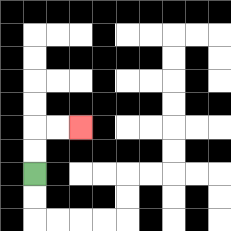{'start': '[1, 7]', 'end': '[3, 5]', 'path_directions': 'U,U,R,R', 'path_coordinates': '[[1, 7], [1, 6], [1, 5], [2, 5], [3, 5]]'}